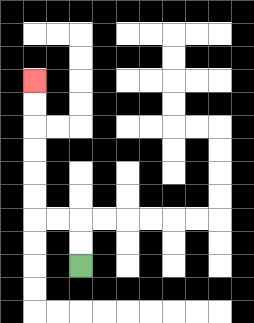{'start': '[3, 11]', 'end': '[1, 3]', 'path_directions': 'U,U,L,L,U,U,U,U,U,U', 'path_coordinates': '[[3, 11], [3, 10], [3, 9], [2, 9], [1, 9], [1, 8], [1, 7], [1, 6], [1, 5], [1, 4], [1, 3]]'}